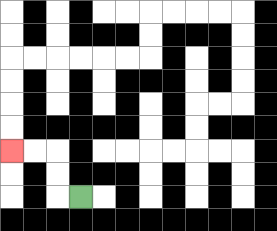{'start': '[3, 8]', 'end': '[0, 6]', 'path_directions': 'L,U,U,L,L', 'path_coordinates': '[[3, 8], [2, 8], [2, 7], [2, 6], [1, 6], [0, 6]]'}